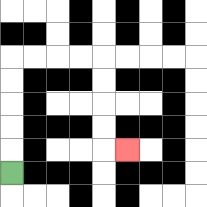{'start': '[0, 7]', 'end': '[5, 6]', 'path_directions': 'U,U,U,U,U,R,R,R,R,D,D,D,D,R', 'path_coordinates': '[[0, 7], [0, 6], [0, 5], [0, 4], [0, 3], [0, 2], [1, 2], [2, 2], [3, 2], [4, 2], [4, 3], [4, 4], [4, 5], [4, 6], [5, 6]]'}